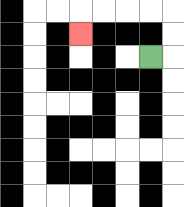{'start': '[6, 2]', 'end': '[3, 1]', 'path_directions': 'R,U,U,L,L,L,L,D', 'path_coordinates': '[[6, 2], [7, 2], [7, 1], [7, 0], [6, 0], [5, 0], [4, 0], [3, 0], [3, 1]]'}